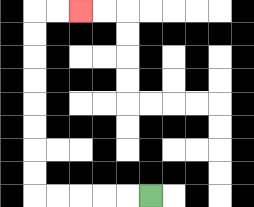{'start': '[6, 8]', 'end': '[3, 0]', 'path_directions': 'L,L,L,L,L,U,U,U,U,U,U,U,U,R,R', 'path_coordinates': '[[6, 8], [5, 8], [4, 8], [3, 8], [2, 8], [1, 8], [1, 7], [1, 6], [1, 5], [1, 4], [1, 3], [1, 2], [1, 1], [1, 0], [2, 0], [3, 0]]'}